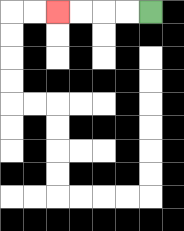{'start': '[6, 0]', 'end': '[2, 0]', 'path_directions': 'L,L,L,L', 'path_coordinates': '[[6, 0], [5, 0], [4, 0], [3, 0], [2, 0]]'}